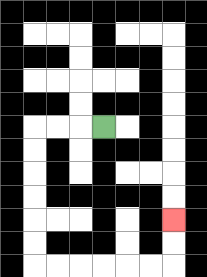{'start': '[4, 5]', 'end': '[7, 9]', 'path_directions': 'L,L,L,D,D,D,D,D,D,R,R,R,R,R,R,U,U', 'path_coordinates': '[[4, 5], [3, 5], [2, 5], [1, 5], [1, 6], [1, 7], [1, 8], [1, 9], [1, 10], [1, 11], [2, 11], [3, 11], [4, 11], [5, 11], [6, 11], [7, 11], [7, 10], [7, 9]]'}